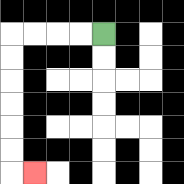{'start': '[4, 1]', 'end': '[1, 7]', 'path_directions': 'L,L,L,L,D,D,D,D,D,D,R', 'path_coordinates': '[[4, 1], [3, 1], [2, 1], [1, 1], [0, 1], [0, 2], [0, 3], [0, 4], [0, 5], [0, 6], [0, 7], [1, 7]]'}